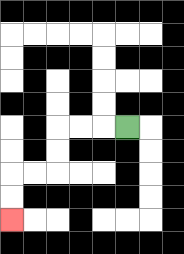{'start': '[5, 5]', 'end': '[0, 9]', 'path_directions': 'L,L,L,D,D,L,L,D,D', 'path_coordinates': '[[5, 5], [4, 5], [3, 5], [2, 5], [2, 6], [2, 7], [1, 7], [0, 7], [0, 8], [0, 9]]'}